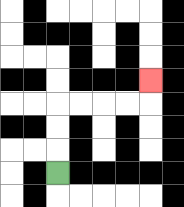{'start': '[2, 7]', 'end': '[6, 3]', 'path_directions': 'U,U,U,R,R,R,R,U', 'path_coordinates': '[[2, 7], [2, 6], [2, 5], [2, 4], [3, 4], [4, 4], [5, 4], [6, 4], [6, 3]]'}